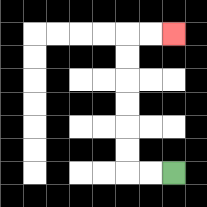{'start': '[7, 7]', 'end': '[7, 1]', 'path_directions': 'L,L,U,U,U,U,U,U,R,R', 'path_coordinates': '[[7, 7], [6, 7], [5, 7], [5, 6], [5, 5], [5, 4], [5, 3], [5, 2], [5, 1], [6, 1], [7, 1]]'}